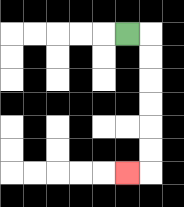{'start': '[5, 1]', 'end': '[5, 7]', 'path_directions': 'R,D,D,D,D,D,D,L', 'path_coordinates': '[[5, 1], [6, 1], [6, 2], [6, 3], [6, 4], [6, 5], [6, 6], [6, 7], [5, 7]]'}